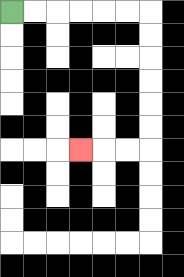{'start': '[0, 0]', 'end': '[3, 6]', 'path_directions': 'R,R,R,R,R,R,D,D,D,D,D,D,L,L,L', 'path_coordinates': '[[0, 0], [1, 0], [2, 0], [3, 0], [4, 0], [5, 0], [6, 0], [6, 1], [6, 2], [6, 3], [6, 4], [6, 5], [6, 6], [5, 6], [4, 6], [3, 6]]'}